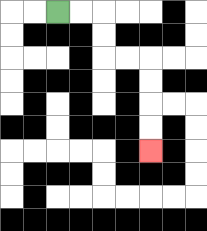{'start': '[2, 0]', 'end': '[6, 6]', 'path_directions': 'R,R,D,D,R,R,D,D,D,D', 'path_coordinates': '[[2, 0], [3, 0], [4, 0], [4, 1], [4, 2], [5, 2], [6, 2], [6, 3], [6, 4], [6, 5], [6, 6]]'}